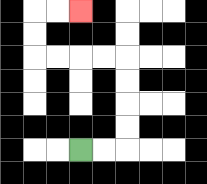{'start': '[3, 6]', 'end': '[3, 0]', 'path_directions': 'R,R,U,U,U,U,L,L,L,L,U,U,R,R', 'path_coordinates': '[[3, 6], [4, 6], [5, 6], [5, 5], [5, 4], [5, 3], [5, 2], [4, 2], [3, 2], [2, 2], [1, 2], [1, 1], [1, 0], [2, 0], [3, 0]]'}